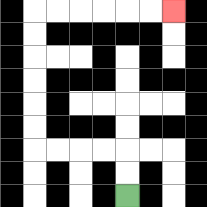{'start': '[5, 8]', 'end': '[7, 0]', 'path_directions': 'U,U,L,L,L,L,U,U,U,U,U,U,R,R,R,R,R,R', 'path_coordinates': '[[5, 8], [5, 7], [5, 6], [4, 6], [3, 6], [2, 6], [1, 6], [1, 5], [1, 4], [1, 3], [1, 2], [1, 1], [1, 0], [2, 0], [3, 0], [4, 0], [5, 0], [6, 0], [7, 0]]'}